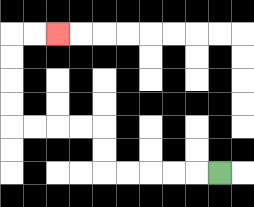{'start': '[9, 7]', 'end': '[2, 1]', 'path_directions': 'L,L,L,L,L,U,U,L,L,L,L,U,U,U,U,R,R', 'path_coordinates': '[[9, 7], [8, 7], [7, 7], [6, 7], [5, 7], [4, 7], [4, 6], [4, 5], [3, 5], [2, 5], [1, 5], [0, 5], [0, 4], [0, 3], [0, 2], [0, 1], [1, 1], [2, 1]]'}